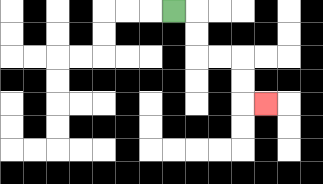{'start': '[7, 0]', 'end': '[11, 4]', 'path_directions': 'R,D,D,R,R,D,D,R', 'path_coordinates': '[[7, 0], [8, 0], [8, 1], [8, 2], [9, 2], [10, 2], [10, 3], [10, 4], [11, 4]]'}